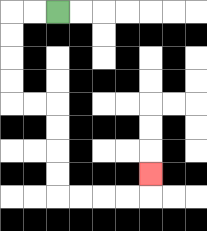{'start': '[2, 0]', 'end': '[6, 7]', 'path_directions': 'L,L,D,D,D,D,R,R,D,D,D,D,R,R,R,R,U', 'path_coordinates': '[[2, 0], [1, 0], [0, 0], [0, 1], [0, 2], [0, 3], [0, 4], [1, 4], [2, 4], [2, 5], [2, 6], [2, 7], [2, 8], [3, 8], [4, 8], [5, 8], [6, 8], [6, 7]]'}